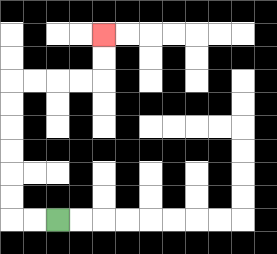{'start': '[2, 9]', 'end': '[4, 1]', 'path_directions': 'L,L,U,U,U,U,U,U,R,R,R,R,U,U', 'path_coordinates': '[[2, 9], [1, 9], [0, 9], [0, 8], [0, 7], [0, 6], [0, 5], [0, 4], [0, 3], [1, 3], [2, 3], [3, 3], [4, 3], [4, 2], [4, 1]]'}